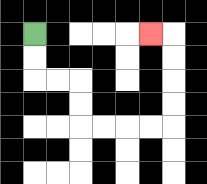{'start': '[1, 1]', 'end': '[6, 1]', 'path_directions': 'D,D,R,R,D,D,R,R,R,R,U,U,U,U,L', 'path_coordinates': '[[1, 1], [1, 2], [1, 3], [2, 3], [3, 3], [3, 4], [3, 5], [4, 5], [5, 5], [6, 5], [7, 5], [7, 4], [7, 3], [7, 2], [7, 1], [6, 1]]'}